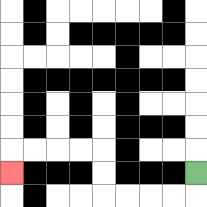{'start': '[8, 7]', 'end': '[0, 7]', 'path_directions': 'D,L,L,L,L,U,U,L,L,L,L,D', 'path_coordinates': '[[8, 7], [8, 8], [7, 8], [6, 8], [5, 8], [4, 8], [4, 7], [4, 6], [3, 6], [2, 6], [1, 6], [0, 6], [0, 7]]'}